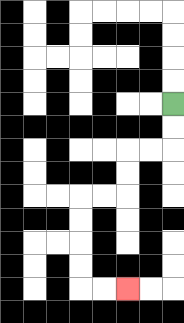{'start': '[7, 4]', 'end': '[5, 12]', 'path_directions': 'D,D,L,L,D,D,L,L,D,D,D,D,R,R', 'path_coordinates': '[[7, 4], [7, 5], [7, 6], [6, 6], [5, 6], [5, 7], [5, 8], [4, 8], [3, 8], [3, 9], [3, 10], [3, 11], [3, 12], [4, 12], [5, 12]]'}